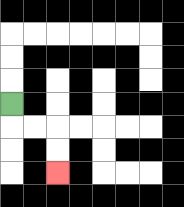{'start': '[0, 4]', 'end': '[2, 7]', 'path_directions': 'D,R,R,D,D', 'path_coordinates': '[[0, 4], [0, 5], [1, 5], [2, 5], [2, 6], [2, 7]]'}